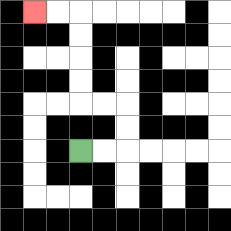{'start': '[3, 6]', 'end': '[1, 0]', 'path_directions': 'R,R,U,U,L,L,U,U,U,U,L,L', 'path_coordinates': '[[3, 6], [4, 6], [5, 6], [5, 5], [5, 4], [4, 4], [3, 4], [3, 3], [3, 2], [3, 1], [3, 0], [2, 0], [1, 0]]'}